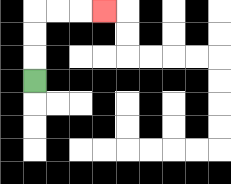{'start': '[1, 3]', 'end': '[4, 0]', 'path_directions': 'U,U,U,R,R,R', 'path_coordinates': '[[1, 3], [1, 2], [1, 1], [1, 0], [2, 0], [3, 0], [4, 0]]'}